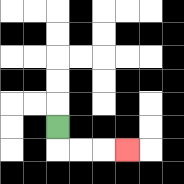{'start': '[2, 5]', 'end': '[5, 6]', 'path_directions': 'D,R,R,R', 'path_coordinates': '[[2, 5], [2, 6], [3, 6], [4, 6], [5, 6]]'}